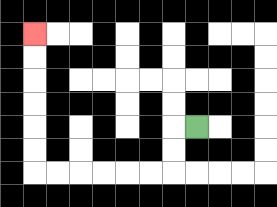{'start': '[8, 5]', 'end': '[1, 1]', 'path_directions': 'L,D,D,L,L,L,L,L,L,U,U,U,U,U,U', 'path_coordinates': '[[8, 5], [7, 5], [7, 6], [7, 7], [6, 7], [5, 7], [4, 7], [3, 7], [2, 7], [1, 7], [1, 6], [1, 5], [1, 4], [1, 3], [1, 2], [1, 1]]'}